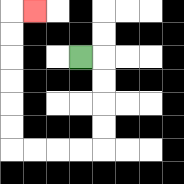{'start': '[3, 2]', 'end': '[1, 0]', 'path_directions': 'R,D,D,D,D,L,L,L,L,U,U,U,U,U,U,R', 'path_coordinates': '[[3, 2], [4, 2], [4, 3], [4, 4], [4, 5], [4, 6], [3, 6], [2, 6], [1, 6], [0, 6], [0, 5], [0, 4], [0, 3], [0, 2], [0, 1], [0, 0], [1, 0]]'}